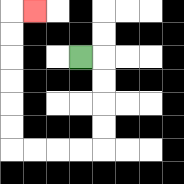{'start': '[3, 2]', 'end': '[1, 0]', 'path_directions': 'R,D,D,D,D,L,L,L,L,U,U,U,U,U,U,R', 'path_coordinates': '[[3, 2], [4, 2], [4, 3], [4, 4], [4, 5], [4, 6], [3, 6], [2, 6], [1, 6], [0, 6], [0, 5], [0, 4], [0, 3], [0, 2], [0, 1], [0, 0], [1, 0]]'}